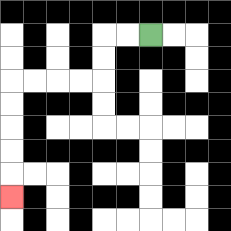{'start': '[6, 1]', 'end': '[0, 8]', 'path_directions': 'L,L,D,D,L,L,L,L,D,D,D,D,D', 'path_coordinates': '[[6, 1], [5, 1], [4, 1], [4, 2], [4, 3], [3, 3], [2, 3], [1, 3], [0, 3], [0, 4], [0, 5], [0, 6], [0, 7], [0, 8]]'}